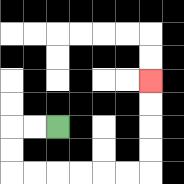{'start': '[2, 5]', 'end': '[6, 3]', 'path_directions': 'L,L,D,D,R,R,R,R,R,R,U,U,U,U', 'path_coordinates': '[[2, 5], [1, 5], [0, 5], [0, 6], [0, 7], [1, 7], [2, 7], [3, 7], [4, 7], [5, 7], [6, 7], [6, 6], [6, 5], [6, 4], [6, 3]]'}